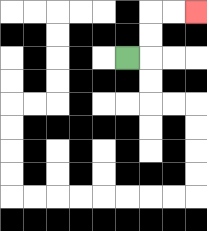{'start': '[5, 2]', 'end': '[8, 0]', 'path_directions': 'R,U,U,R,R', 'path_coordinates': '[[5, 2], [6, 2], [6, 1], [6, 0], [7, 0], [8, 0]]'}